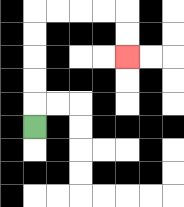{'start': '[1, 5]', 'end': '[5, 2]', 'path_directions': 'U,U,U,U,U,R,R,R,R,D,D', 'path_coordinates': '[[1, 5], [1, 4], [1, 3], [1, 2], [1, 1], [1, 0], [2, 0], [3, 0], [4, 0], [5, 0], [5, 1], [5, 2]]'}